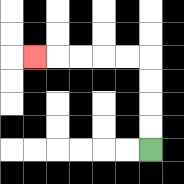{'start': '[6, 6]', 'end': '[1, 2]', 'path_directions': 'U,U,U,U,L,L,L,L,L', 'path_coordinates': '[[6, 6], [6, 5], [6, 4], [6, 3], [6, 2], [5, 2], [4, 2], [3, 2], [2, 2], [1, 2]]'}